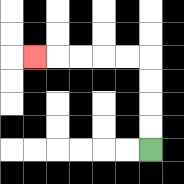{'start': '[6, 6]', 'end': '[1, 2]', 'path_directions': 'U,U,U,U,L,L,L,L,L', 'path_coordinates': '[[6, 6], [6, 5], [6, 4], [6, 3], [6, 2], [5, 2], [4, 2], [3, 2], [2, 2], [1, 2]]'}